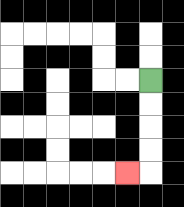{'start': '[6, 3]', 'end': '[5, 7]', 'path_directions': 'D,D,D,D,L', 'path_coordinates': '[[6, 3], [6, 4], [6, 5], [6, 6], [6, 7], [5, 7]]'}